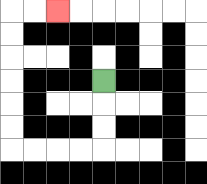{'start': '[4, 3]', 'end': '[2, 0]', 'path_directions': 'D,D,D,L,L,L,L,U,U,U,U,U,U,R,R', 'path_coordinates': '[[4, 3], [4, 4], [4, 5], [4, 6], [3, 6], [2, 6], [1, 6], [0, 6], [0, 5], [0, 4], [0, 3], [0, 2], [0, 1], [0, 0], [1, 0], [2, 0]]'}